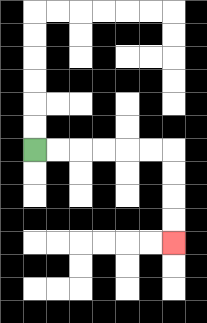{'start': '[1, 6]', 'end': '[7, 10]', 'path_directions': 'R,R,R,R,R,R,D,D,D,D', 'path_coordinates': '[[1, 6], [2, 6], [3, 6], [4, 6], [5, 6], [6, 6], [7, 6], [7, 7], [7, 8], [7, 9], [7, 10]]'}